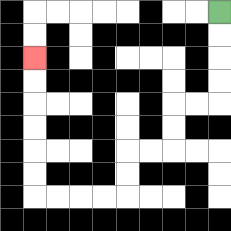{'start': '[9, 0]', 'end': '[1, 2]', 'path_directions': 'D,D,D,D,L,L,D,D,L,L,D,D,L,L,L,L,U,U,U,U,U,U', 'path_coordinates': '[[9, 0], [9, 1], [9, 2], [9, 3], [9, 4], [8, 4], [7, 4], [7, 5], [7, 6], [6, 6], [5, 6], [5, 7], [5, 8], [4, 8], [3, 8], [2, 8], [1, 8], [1, 7], [1, 6], [1, 5], [1, 4], [1, 3], [1, 2]]'}